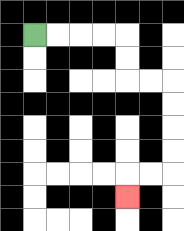{'start': '[1, 1]', 'end': '[5, 8]', 'path_directions': 'R,R,R,R,D,D,R,R,D,D,D,D,L,L,D', 'path_coordinates': '[[1, 1], [2, 1], [3, 1], [4, 1], [5, 1], [5, 2], [5, 3], [6, 3], [7, 3], [7, 4], [7, 5], [7, 6], [7, 7], [6, 7], [5, 7], [5, 8]]'}